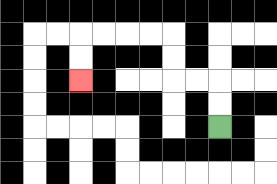{'start': '[9, 5]', 'end': '[3, 3]', 'path_directions': 'U,U,L,L,U,U,L,L,L,L,D,D', 'path_coordinates': '[[9, 5], [9, 4], [9, 3], [8, 3], [7, 3], [7, 2], [7, 1], [6, 1], [5, 1], [4, 1], [3, 1], [3, 2], [3, 3]]'}